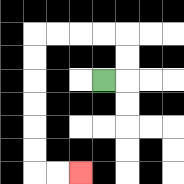{'start': '[4, 3]', 'end': '[3, 7]', 'path_directions': 'R,U,U,L,L,L,L,D,D,D,D,D,D,R,R', 'path_coordinates': '[[4, 3], [5, 3], [5, 2], [5, 1], [4, 1], [3, 1], [2, 1], [1, 1], [1, 2], [1, 3], [1, 4], [1, 5], [1, 6], [1, 7], [2, 7], [3, 7]]'}